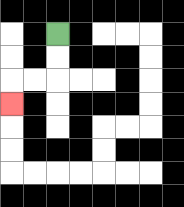{'start': '[2, 1]', 'end': '[0, 4]', 'path_directions': 'D,D,L,L,D', 'path_coordinates': '[[2, 1], [2, 2], [2, 3], [1, 3], [0, 3], [0, 4]]'}